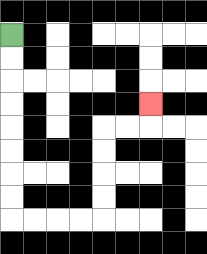{'start': '[0, 1]', 'end': '[6, 4]', 'path_directions': 'D,D,D,D,D,D,D,D,R,R,R,R,U,U,U,U,R,R,U', 'path_coordinates': '[[0, 1], [0, 2], [0, 3], [0, 4], [0, 5], [0, 6], [0, 7], [0, 8], [0, 9], [1, 9], [2, 9], [3, 9], [4, 9], [4, 8], [4, 7], [4, 6], [4, 5], [5, 5], [6, 5], [6, 4]]'}